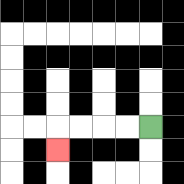{'start': '[6, 5]', 'end': '[2, 6]', 'path_directions': 'L,L,L,L,D', 'path_coordinates': '[[6, 5], [5, 5], [4, 5], [3, 5], [2, 5], [2, 6]]'}